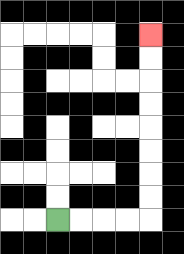{'start': '[2, 9]', 'end': '[6, 1]', 'path_directions': 'R,R,R,R,U,U,U,U,U,U,U,U', 'path_coordinates': '[[2, 9], [3, 9], [4, 9], [5, 9], [6, 9], [6, 8], [6, 7], [6, 6], [6, 5], [6, 4], [6, 3], [6, 2], [6, 1]]'}